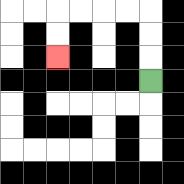{'start': '[6, 3]', 'end': '[2, 2]', 'path_directions': 'U,U,U,L,L,L,L,D,D', 'path_coordinates': '[[6, 3], [6, 2], [6, 1], [6, 0], [5, 0], [4, 0], [3, 0], [2, 0], [2, 1], [2, 2]]'}